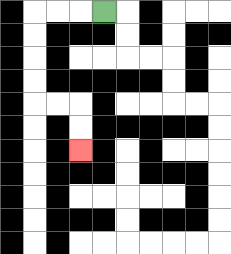{'start': '[4, 0]', 'end': '[3, 6]', 'path_directions': 'L,L,L,D,D,D,D,R,R,D,D', 'path_coordinates': '[[4, 0], [3, 0], [2, 0], [1, 0], [1, 1], [1, 2], [1, 3], [1, 4], [2, 4], [3, 4], [3, 5], [3, 6]]'}